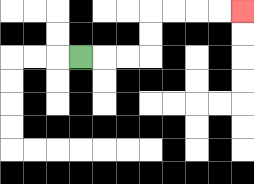{'start': '[3, 2]', 'end': '[10, 0]', 'path_directions': 'R,R,R,U,U,R,R,R,R', 'path_coordinates': '[[3, 2], [4, 2], [5, 2], [6, 2], [6, 1], [6, 0], [7, 0], [8, 0], [9, 0], [10, 0]]'}